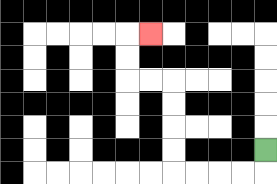{'start': '[11, 6]', 'end': '[6, 1]', 'path_directions': 'D,L,L,L,L,U,U,U,U,L,L,U,U,R', 'path_coordinates': '[[11, 6], [11, 7], [10, 7], [9, 7], [8, 7], [7, 7], [7, 6], [7, 5], [7, 4], [7, 3], [6, 3], [5, 3], [5, 2], [5, 1], [6, 1]]'}